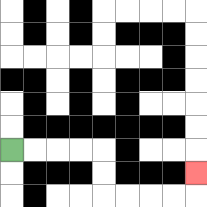{'start': '[0, 6]', 'end': '[8, 7]', 'path_directions': 'R,R,R,R,D,D,R,R,R,R,U', 'path_coordinates': '[[0, 6], [1, 6], [2, 6], [3, 6], [4, 6], [4, 7], [4, 8], [5, 8], [6, 8], [7, 8], [8, 8], [8, 7]]'}